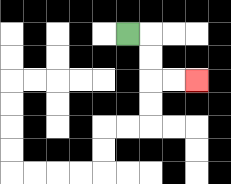{'start': '[5, 1]', 'end': '[8, 3]', 'path_directions': 'R,D,D,R,R', 'path_coordinates': '[[5, 1], [6, 1], [6, 2], [6, 3], [7, 3], [8, 3]]'}